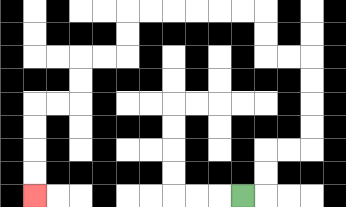{'start': '[10, 8]', 'end': '[1, 8]', 'path_directions': 'R,U,U,R,R,U,U,U,U,L,L,U,U,L,L,L,L,L,L,D,D,L,L,D,D,L,L,D,D,D,D', 'path_coordinates': '[[10, 8], [11, 8], [11, 7], [11, 6], [12, 6], [13, 6], [13, 5], [13, 4], [13, 3], [13, 2], [12, 2], [11, 2], [11, 1], [11, 0], [10, 0], [9, 0], [8, 0], [7, 0], [6, 0], [5, 0], [5, 1], [5, 2], [4, 2], [3, 2], [3, 3], [3, 4], [2, 4], [1, 4], [1, 5], [1, 6], [1, 7], [1, 8]]'}